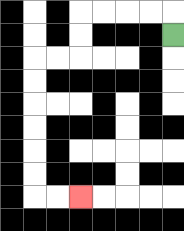{'start': '[7, 1]', 'end': '[3, 8]', 'path_directions': 'U,L,L,L,L,D,D,L,L,D,D,D,D,D,D,R,R', 'path_coordinates': '[[7, 1], [7, 0], [6, 0], [5, 0], [4, 0], [3, 0], [3, 1], [3, 2], [2, 2], [1, 2], [1, 3], [1, 4], [1, 5], [1, 6], [1, 7], [1, 8], [2, 8], [3, 8]]'}